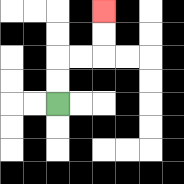{'start': '[2, 4]', 'end': '[4, 0]', 'path_directions': 'U,U,R,R,U,U', 'path_coordinates': '[[2, 4], [2, 3], [2, 2], [3, 2], [4, 2], [4, 1], [4, 0]]'}